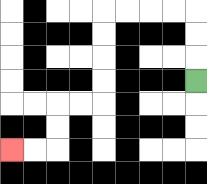{'start': '[8, 3]', 'end': '[0, 6]', 'path_directions': 'U,U,U,L,L,L,L,D,D,D,D,L,L,D,D,L,L', 'path_coordinates': '[[8, 3], [8, 2], [8, 1], [8, 0], [7, 0], [6, 0], [5, 0], [4, 0], [4, 1], [4, 2], [4, 3], [4, 4], [3, 4], [2, 4], [2, 5], [2, 6], [1, 6], [0, 6]]'}